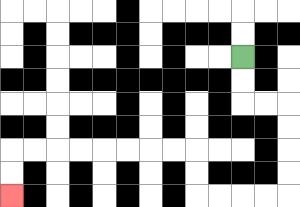{'start': '[10, 2]', 'end': '[0, 8]', 'path_directions': 'D,D,R,R,D,D,D,D,L,L,L,L,U,U,L,L,L,L,L,L,L,L,D,D', 'path_coordinates': '[[10, 2], [10, 3], [10, 4], [11, 4], [12, 4], [12, 5], [12, 6], [12, 7], [12, 8], [11, 8], [10, 8], [9, 8], [8, 8], [8, 7], [8, 6], [7, 6], [6, 6], [5, 6], [4, 6], [3, 6], [2, 6], [1, 6], [0, 6], [0, 7], [0, 8]]'}